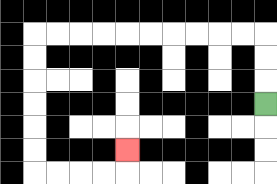{'start': '[11, 4]', 'end': '[5, 6]', 'path_directions': 'U,U,U,L,L,L,L,L,L,L,L,L,L,D,D,D,D,D,D,R,R,R,R,U', 'path_coordinates': '[[11, 4], [11, 3], [11, 2], [11, 1], [10, 1], [9, 1], [8, 1], [7, 1], [6, 1], [5, 1], [4, 1], [3, 1], [2, 1], [1, 1], [1, 2], [1, 3], [1, 4], [1, 5], [1, 6], [1, 7], [2, 7], [3, 7], [4, 7], [5, 7], [5, 6]]'}